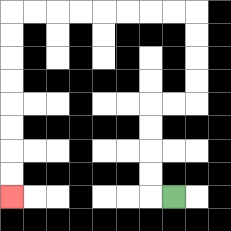{'start': '[7, 8]', 'end': '[0, 8]', 'path_directions': 'L,U,U,U,U,R,R,U,U,U,U,L,L,L,L,L,L,L,L,D,D,D,D,D,D,D,D', 'path_coordinates': '[[7, 8], [6, 8], [6, 7], [6, 6], [6, 5], [6, 4], [7, 4], [8, 4], [8, 3], [8, 2], [8, 1], [8, 0], [7, 0], [6, 0], [5, 0], [4, 0], [3, 0], [2, 0], [1, 0], [0, 0], [0, 1], [0, 2], [0, 3], [0, 4], [0, 5], [0, 6], [0, 7], [0, 8]]'}